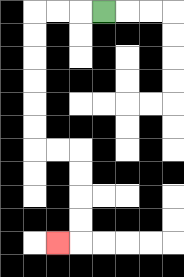{'start': '[4, 0]', 'end': '[2, 10]', 'path_directions': 'L,L,L,D,D,D,D,D,D,R,R,D,D,D,D,L', 'path_coordinates': '[[4, 0], [3, 0], [2, 0], [1, 0], [1, 1], [1, 2], [1, 3], [1, 4], [1, 5], [1, 6], [2, 6], [3, 6], [3, 7], [3, 8], [3, 9], [3, 10], [2, 10]]'}